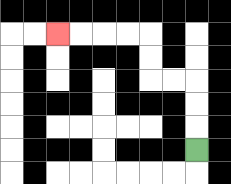{'start': '[8, 6]', 'end': '[2, 1]', 'path_directions': 'U,U,U,L,L,U,U,L,L,L,L', 'path_coordinates': '[[8, 6], [8, 5], [8, 4], [8, 3], [7, 3], [6, 3], [6, 2], [6, 1], [5, 1], [4, 1], [3, 1], [2, 1]]'}